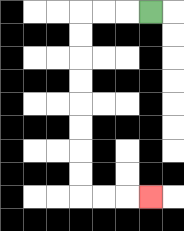{'start': '[6, 0]', 'end': '[6, 8]', 'path_directions': 'L,L,L,D,D,D,D,D,D,D,D,R,R,R', 'path_coordinates': '[[6, 0], [5, 0], [4, 0], [3, 0], [3, 1], [3, 2], [3, 3], [3, 4], [3, 5], [3, 6], [3, 7], [3, 8], [4, 8], [5, 8], [6, 8]]'}